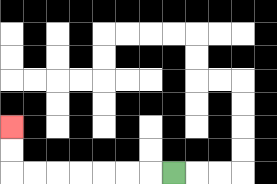{'start': '[7, 7]', 'end': '[0, 5]', 'path_directions': 'L,L,L,L,L,L,L,U,U', 'path_coordinates': '[[7, 7], [6, 7], [5, 7], [4, 7], [3, 7], [2, 7], [1, 7], [0, 7], [0, 6], [0, 5]]'}